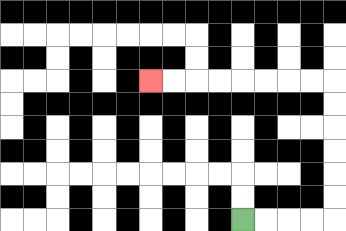{'start': '[10, 9]', 'end': '[6, 3]', 'path_directions': 'R,R,R,R,U,U,U,U,U,U,L,L,L,L,L,L,L,L', 'path_coordinates': '[[10, 9], [11, 9], [12, 9], [13, 9], [14, 9], [14, 8], [14, 7], [14, 6], [14, 5], [14, 4], [14, 3], [13, 3], [12, 3], [11, 3], [10, 3], [9, 3], [8, 3], [7, 3], [6, 3]]'}